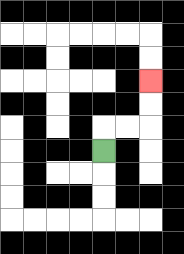{'start': '[4, 6]', 'end': '[6, 3]', 'path_directions': 'U,R,R,U,U', 'path_coordinates': '[[4, 6], [4, 5], [5, 5], [6, 5], [6, 4], [6, 3]]'}